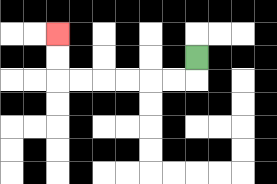{'start': '[8, 2]', 'end': '[2, 1]', 'path_directions': 'D,L,L,L,L,L,L,U,U', 'path_coordinates': '[[8, 2], [8, 3], [7, 3], [6, 3], [5, 3], [4, 3], [3, 3], [2, 3], [2, 2], [2, 1]]'}